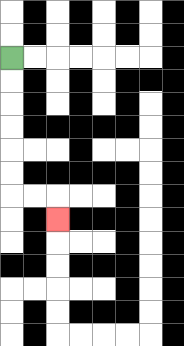{'start': '[0, 2]', 'end': '[2, 9]', 'path_directions': 'D,D,D,D,D,D,R,R,D', 'path_coordinates': '[[0, 2], [0, 3], [0, 4], [0, 5], [0, 6], [0, 7], [0, 8], [1, 8], [2, 8], [2, 9]]'}